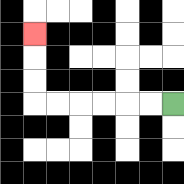{'start': '[7, 4]', 'end': '[1, 1]', 'path_directions': 'L,L,L,L,L,L,U,U,U', 'path_coordinates': '[[7, 4], [6, 4], [5, 4], [4, 4], [3, 4], [2, 4], [1, 4], [1, 3], [1, 2], [1, 1]]'}